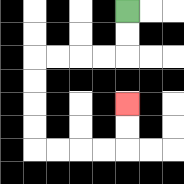{'start': '[5, 0]', 'end': '[5, 4]', 'path_directions': 'D,D,L,L,L,L,D,D,D,D,R,R,R,R,U,U', 'path_coordinates': '[[5, 0], [5, 1], [5, 2], [4, 2], [3, 2], [2, 2], [1, 2], [1, 3], [1, 4], [1, 5], [1, 6], [2, 6], [3, 6], [4, 6], [5, 6], [5, 5], [5, 4]]'}